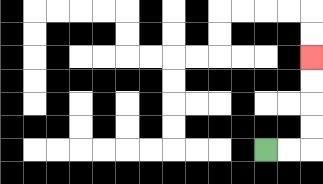{'start': '[11, 6]', 'end': '[13, 2]', 'path_directions': 'R,R,U,U,U,U', 'path_coordinates': '[[11, 6], [12, 6], [13, 6], [13, 5], [13, 4], [13, 3], [13, 2]]'}